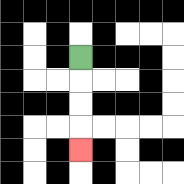{'start': '[3, 2]', 'end': '[3, 6]', 'path_directions': 'D,D,D,D', 'path_coordinates': '[[3, 2], [3, 3], [3, 4], [3, 5], [3, 6]]'}